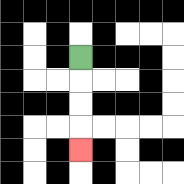{'start': '[3, 2]', 'end': '[3, 6]', 'path_directions': 'D,D,D,D', 'path_coordinates': '[[3, 2], [3, 3], [3, 4], [3, 5], [3, 6]]'}